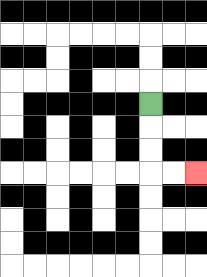{'start': '[6, 4]', 'end': '[8, 7]', 'path_directions': 'D,D,D,R,R', 'path_coordinates': '[[6, 4], [6, 5], [6, 6], [6, 7], [7, 7], [8, 7]]'}